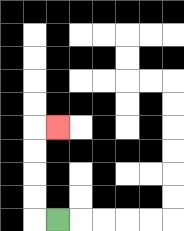{'start': '[2, 9]', 'end': '[2, 5]', 'path_directions': 'L,U,U,U,U,R', 'path_coordinates': '[[2, 9], [1, 9], [1, 8], [1, 7], [1, 6], [1, 5], [2, 5]]'}